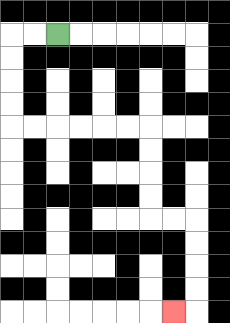{'start': '[2, 1]', 'end': '[7, 13]', 'path_directions': 'L,L,D,D,D,D,R,R,R,R,R,R,D,D,D,D,R,R,D,D,D,D,L', 'path_coordinates': '[[2, 1], [1, 1], [0, 1], [0, 2], [0, 3], [0, 4], [0, 5], [1, 5], [2, 5], [3, 5], [4, 5], [5, 5], [6, 5], [6, 6], [6, 7], [6, 8], [6, 9], [7, 9], [8, 9], [8, 10], [8, 11], [8, 12], [8, 13], [7, 13]]'}